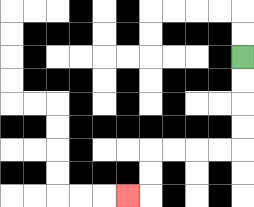{'start': '[10, 2]', 'end': '[5, 8]', 'path_directions': 'D,D,D,D,L,L,L,L,D,D,L', 'path_coordinates': '[[10, 2], [10, 3], [10, 4], [10, 5], [10, 6], [9, 6], [8, 6], [7, 6], [6, 6], [6, 7], [6, 8], [5, 8]]'}